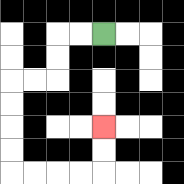{'start': '[4, 1]', 'end': '[4, 5]', 'path_directions': 'L,L,D,D,L,L,D,D,D,D,R,R,R,R,U,U', 'path_coordinates': '[[4, 1], [3, 1], [2, 1], [2, 2], [2, 3], [1, 3], [0, 3], [0, 4], [0, 5], [0, 6], [0, 7], [1, 7], [2, 7], [3, 7], [4, 7], [4, 6], [4, 5]]'}